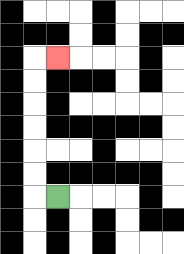{'start': '[2, 8]', 'end': '[2, 2]', 'path_directions': 'L,U,U,U,U,U,U,R', 'path_coordinates': '[[2, 8], [1, 8], [1, 7], [1, 6], [1, 5], [1, 4], [1, 3], [1, 2], [2, 2]]'}